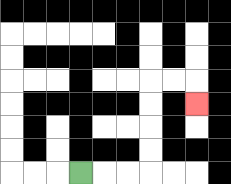{'start': '[3, 7]', 'end': '[8, 4]', 'path_directions': 'R,R,R,U,U,U,U,R,R,D', 'path_coordinates': '[[3, 7], [4, 7], [5, 7], [6, 7], [6, 6], [6, 5], [6, 4], [6, 3], [7, 3], [8, 3], [8, 4]]'}